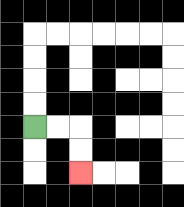{'start': '[1, 5]', 'end': '[3, 7]', 'path_directions': 'R,R,D,D', 'path_coordinates': '[[1, 5], [2, 5], [3, 5], [3, 6], [3, 7]]'}